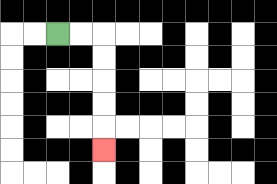{'start': '[2, 1]', 'end': '[4, 6]', 'path_directions': 'R,R,D,D,D,D,D', 'path_coordinates': '[[2, 1], [3, 1], [4, 1], [4, 2], [4, 3], [4, 4], [4, 5], [4, 6]]'}